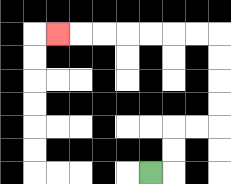{'start': '[6, 7]', 'end': '[2, 1]', 'path_directions': 'R,U,U,R,R,U,U,U,U,L,L,L,L,L,L,L', 'path_coordinates': '[[6, 7], [7, 7], [7, 6], [7, 5], [8, 5], [9, 5], [9, 4], [9, 3], [9, 2], [9, 1], [8, 1], [7, 1], [6, 1], [5, 1], [4, 1], [3, 1], [2, 1]]'}